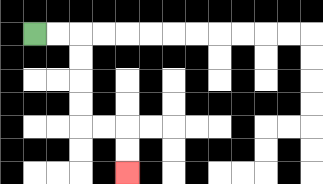{'start': '[1, 1]', 'end': '[5, 7]', 'path_directions': 'R,R,D,D,D,D,R,R,D,D', 'path_coordinates': '[[1, 1], [2, 1], [3, 1], [3, 2], [3, 3], [3, 4], [3, 5], [4, 5], [5, 5], [5, 6], [5, 7]]'}